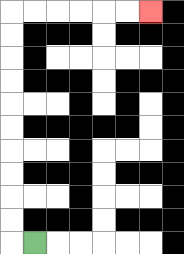{'start': '[1, 10]', 'end': '[6, 0]', 'path_directions': 'L,U,U,U,U,U,U,U,U,U,U,R,R,R,R,R,R', 'path_coordinates': '[[1, 10], [0, 10], [0, 9], [0, 8], [0, 7], [0, 6], [0, 5], [0, 4], [0, 3], [0, 2], [0, 1], [0, 0], [1, 0], [2, 0], [3, 0], [4, 0], [5, 0], [6, 0]]'}